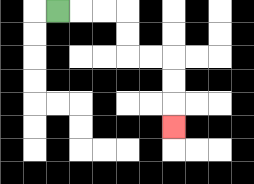{'start': '[2, 0]', 'end': '[7, 5]', 'path_directions': 'R,R,R,D,D,R,R,D,D,D', 'path_coordinates': '[[2, 0], [3, 0], [4, 0], [5, 0], [5, 1], [5, 2], [6, 2], [7, 2], [7, 3], [7, 4], [7, 5]]'}